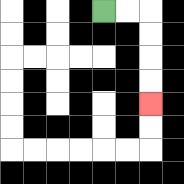{'start': '[4, 0]', 'end': '[6, 4]', 'path_directions': 'R,R,D,D,D,D', 'path_coordinates': '[[4, 0], [5, 0], [6, 0], [6, 1], [6, 2], [6, 3], [6, 4]]'}